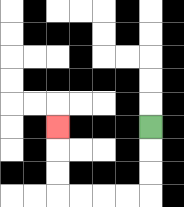{'start': '[6, 5]', 'end': '[2, 5]', 'path_directions': 'D,D,D,L,L,L,L,U,U,U', 'path_coordinates': '[[6, 5], [6, 6], [6, 7], [6, 8], [5, 8], [4, 8], [3, 8], [2, 8], [2, 7], [2, 6], [2, 5]]'}